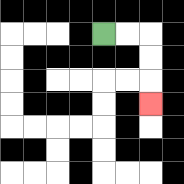{'start': '[4, 1]', 'end': '[6, 4]', 'path_directions': 'R,R,D,D,D', 'path_coordinates': '[[4, 1], [5, 1], [6, 1], [6, 2], [6, 3], [6, 4]]'}